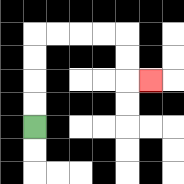{'start': '[1, 5]', 'end': '[6, 3]', 'path_directions': 'U,U,U,U,R,R,R,R,D,D,R', 'path_coordinates': '[[1, 5], [1, 4], [1, 3], [1, 2], [1, 1], [2, 1], [3, 1], [4, 1], [5, 1], [5, 2], [5, 3], [6, 3]]'}